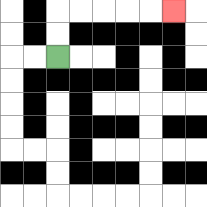{'start': '[2, 2]', 'end': '[7, 0]', 'path_directions': 'U,U,R,R,R,R,R', 'path_coordinates': '[[2, 2], [2, 1], [2, 0], [3, 0], [4, 0], [5, 0], [6, 0], [7, 0]]'}